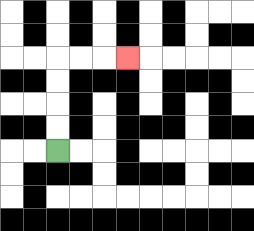{'start': '[2, 6]', 'end': '[5, 2]', 'path_directions': 'U,U,U,U,R,R,R', 'path_coordinates': '[[2, 6], [2, 5], [2, 4], [2, 3], [2, 2], [3, 2], [4, 2], [5, 2]]'}